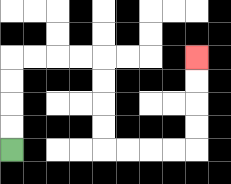{'start': '[0, 6]', 'end': '[8, 2]', 'path_directions': 'U,U,U,U,R,R,R,R,D,D,D,D,R,R,R,R,U,U,U,U', 'path_coordinates': '[[0, 6], [0, 5], [0, 4], [0, 3], [0, 2], [1, 2], [2, 2], [3, 2], [4, 2], [4, 3], [4, 4], [4, 5], [4, 6], [5, 6], [6, 6], [7, 6], [8, 6], [8, 5], [8, 4], [8, 3], [8, 2]]'}